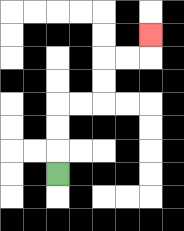{'start': '[2, 7]', 'end': '[6, 1]', 'path_directions': 'U,U,U,R,R,U,U,R,R,U', 'path_coordinates': '[[2, 7], [2, 6], [2, 5], [2, 4], [3, 4], [4, 4], [4, 3], [4, 2], [5, 2], [6, 2], [6, 1]]'}